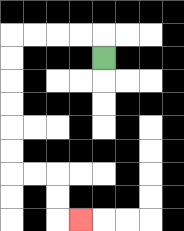{'start': '[4, 2]', 'end': '[3, 9]', 'path_directions': 'U,L,L,L,L,D,D,D,D,D,D,R,R,D,D,R', 'path_coordinates': '[[4, 2], [4, 1], [3, 1], [2, 1], [1, 1], [0, 1], [0, 2], [0, 3], [0, 4], [0, 5], [0, 6], [0, 7], [1, 7], [2, 7], [2, 8], [2, 9], [3, 9]]'}